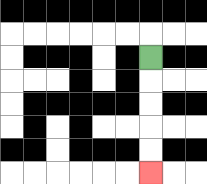{'start': '[6, 2]', 'end': '[6, 7]', 'path_directions': 'D,D,D,D,D', 'path_coordinates': '[[6, 2], [6, 3], [6, 4], [6, 5], [6, 6], [6, 7]]'}